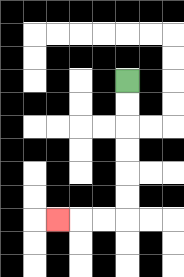{'start': '[5, 3]', 'end': '[2, 9]', 'path_directions': 'D,D,D,D,D,D,L,L,L', 'path_coordinates': '[[5, 3], [5, 4], [5, 5], [5, 6], [5, 7], [5, 8], [5, 9], [4, 9], [3, 9], [2, 9]]'}